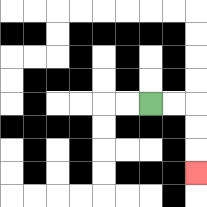{'start': '[6, 4]', 'end': '[8, 7]', 'path_directions': 'R,R,D,D,D', 'path_coordinates': '[[6, 4], [7, 4], [8, 4], [8, 5], [8, 6], [8, 7]]'}